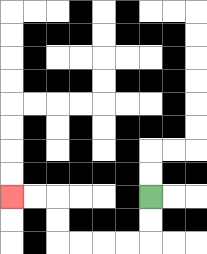{'start': '[6, 8]', 'end': '[0, 8]', 'path_directions': 'D,D,L,L,L,L,U,U,L,L', 'path_coordinates': '[[6, 8], [6, 9], [6, 10], [5, 10], [4, 10], [3, 10], [2, 10], [2, 9], [2, 8], [1, 8], [0, 8]]'}